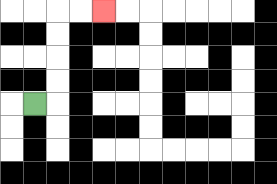{'start': '[1, 4]', 'end': '[4, 0]', 'path_directions': 'R,U,U,U,U,R,R', 'path_coordinates': '[[1, 4], [2, 4], [2, 3], [2, 2], [2, 1], [2, 0], [3, 0], [4, 0]]'}